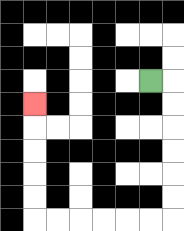{'start': '[6, 3]', 'end': '[1, 4]', 'path_directions': 'R,D,D,D,D,D,D,L,L,L,L,L,L,U,U,U,U,U', 'path_coordinates': '[[6, 3], [7, 3], [7, 4], [7, 5], [7, 6], [7, 7], [7, 8], [7, 9], [6, 9], [5, 9], [4, 9], [3, 9], [2, 9], [1, 9], [1, 8], [1, 7], [1, 6], [1, 5], [1, 4]]'}